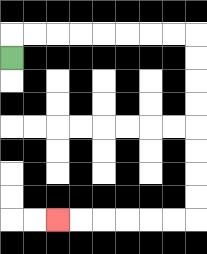{'start': '[0, 2]', 'end': '[2, 9]', 'path_directions': 'U,R,R,R,R,R,R,R,R,D,D,D,D,D,D,D,D,L,L,L,L,L,L', 'path_coordinates': '[[0, 2], [0, 1], [1, 1], [2, 1], [3, 1], [4, 1], [5, 1], [6, 1], [7, 1], [8, 1], [8, 2], [8, 3], [8, 4], [8, 5], [8, 6], [8, 7], [8, 8], [8, 9], [7, 9], [6, 9], [5, 9], [4, 9], [3, 9], [2, 9]]'}